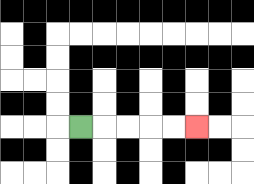{'start': '[3, 5]', 'end': '[8, 5]', 'path_directions': 'R,R,R,R,R', 'path_coordinates': '[[3, 5], [4, 5], [5, 5], [6, 5], [7, 5], [8, 5]]'}